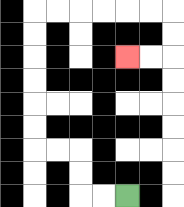{'start': '[5, 8]', 'end': '[5, 2]', 'path_directions': 'L,L,U,U,L,L,U,U,U,U,U,U,R,R,R,R,R,R,D,D,L,L', 'path_coordinates': '[[5, 8], [4, 8], [3, 8], [3, 7], [3, 6], [2, 6], [1, 6], [1, 5], [1, 4], [1, 3], [1, 2], [1, 1], [1, 0], [2, 0], [3, 0], [4, 0], [5, 0], [6, 0], [7, 0], [7, 1], [7, 2], [6, 2], [5, 2]]'}